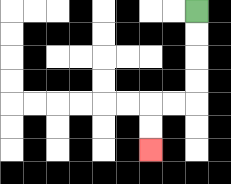{'start': '[8, 0]', 'end': '[6, 6]', 'path_directions': 'D,D,D,D,L,L,D,D', 'path_coordinates': '[[8, 0], [8, 1], [8, 2], [8, 3], [8, 4], [7, 4], [6, 4], [6, 5], [6, 6]]'}